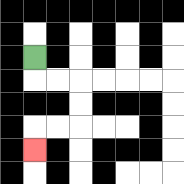{'start': '[1, 2]', 'end': '[1, 6]', 'path_directions': 'D,R,R,D,D,L,L,D', 'path_coordinates': '[[1, 2], [1, 3], [2, 3], [3, 3], [3, 4], [3, 5], [2, 5], [1, 5], [1, 6]]'}